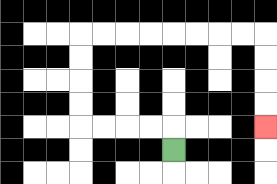{'start': '[7, 6]', 'end': '[11, 5]', 'path_directions': 'U,L,L,L,L,U,U,U,U,R,R,R,R,R,R,R,R,D,D,D,D', 'path_coordinates': '[[7, 6], [7, 5], [6, 5], [5, 5], [4, 5], [3, 5], [3, 4], [3, 3], [3, 2], [3, 1], [4, 1], [5, 1], [6, 1], [7, 1], [8, 1], [9, 1], [10, 1], [11, 1], [11, 2], [11, 3], [11, 4], [11, 5]]'}